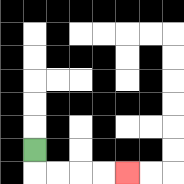{'start': '[1, 6]', 'end': '[5, 7]', 'path_directions': 'D,R,R,R,R', 'path_coordinates': '[[1, 6], [1, 7], [2, 7], [3, 7], [4, 7], [5, 7]]'}